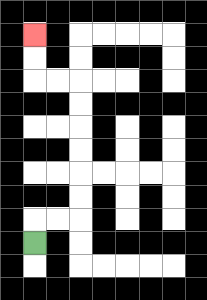{'start': '[1, 10]', 'end': '[1, 1]', 'path_directions': 'U,R,R,U,U,U,U,U,U,L,L,U,U', 'path_coordinates': '[[1, 10], [1, 9], [2, 9], [3, 9], [3, 8], [3, 7], [3, 6], [3, 5], [3, 4], [3, 3], [2, 3], [1, 3], [1, 2], [1, 1]]'}